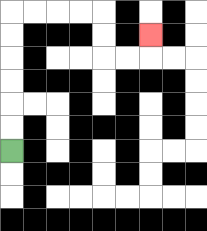{'start': '[0, 6]', 'end': '[6, 1]', 'path_directions': 'U,U,U,U,U,U,R,R,R,R,D,D,R,R,U', 'path_coordinates': '[[0, 6], [0, 5], [0, 4], [0, 3], [0, 2], [0, 1], [0, 0], [1, 0], [2, 0], [3, 0], [4, 0], [4, 1], [4, 2], [5, 2], [6, 2], [6, 1]]'}